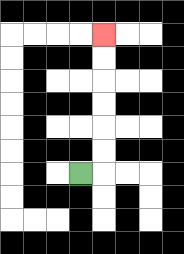{'start': '[3, 7]', 'end': '[4, 1]', 'path_directions': 'R,U,U,U,U,U,U', 'path_coordinates': '[[3, 7], [4, 7], [4, 6], [4, 5], [4, 4], [4, 3], [4, 2], [4, 1]]'}